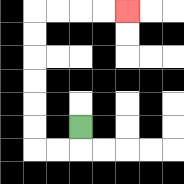{'start': '[3, 5]', 'end': '[5, 0]', 'path_directions': 'D,L,L,U,U,U,U,U,U,R,R,R,R', 'path_coordinates': '[[3, 5], [3, 6], [2, 6], [1, 6], [1, 5], [1, 4], [1, 3], [1, 2], [1, 1], [1, 0], [2, 0], [3, 0], [4, 0], [5, 0]]'}